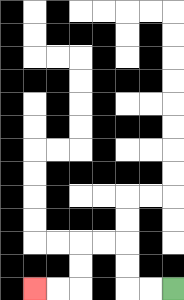{'start': '[7, 12]', 'end': '[1, 12]', 'path_directions': 'L,L,U,U,L,L,D,D,L,L', 'path_coordinates': '[[7, 12], [6, 12], [5, 12], [5, 11], [5, 10], [4, 10], [3, 10], [3, 11], [3, 12], [2, 12], [1, 12]]'}